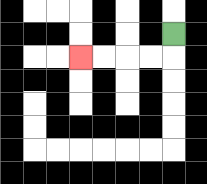{'start': '[7, 1]', 'end': '[3, 2]', 'path_directions': 'D,L,L,L,L', 'path_coordinates': '[[7, 1], [7, 2], [6, 2], [5, 2], [4, 2], [3, 2]]'}